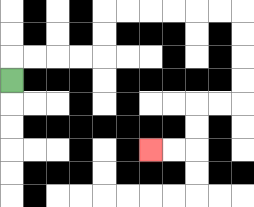{'start': '[0, 3]', 'end': '[6, 6]', 'path_directions': 'U,R,R,R,R,U,U,R,R,R,R,R,R,D,D,D,D,L,L,D,D,L,L', 'path_coordinates': '[[0, 3], [0, 2], [1, 2], [2, 2], [3, 2], [4, 2], [4, 1], [4, 0], [5, 0], [6, 0], [7, 0], [8, 0], [9, 0], [10, 0], [10, 1], [10, 2], [10, 3], [10, 4], [9, 4], [8, 4], [8, 5], [8, 6], [7, 6], [6, 6]]'}